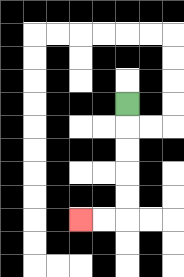{'start': '[5, 4]', 'end': '[3, 9]', 'path_directions': 'D,D,D,D,D,L,L', 'path_coordinates': '[[5, 4], [5, 5], [5, 6], [5, 7], [5, 8], [5, 9], [4, 9], [3, 9]]'}